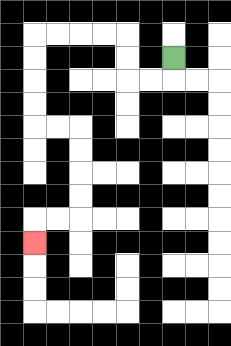{'start': '[7, 2]', 'end': '[1, 10]', 'path_directions': 'D,L,L,U,U,L,L,L,L,D,D,D,D,R,R,D,D,D,D,L,L,D', 'path_coordinates': '[[7, 2], [7, 3], [6, 3], [5, 3], [5, 2], [5, 1], [4, 1], [3, 1], [2, 1], [1, 1], [1, 2], [1, 3], [1, 4], [1, 5], [2, 5], [3, 5], [3, 6], [3, 7], [3, 8], [3, 9], [2, 9], [1, 9], [1, 10]]'}